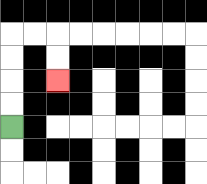{'start': '[0, 5]', 'end': '[2, 3]', 'path_directions': 'U,U,U,U,R,R,D,D', 'path_coordinates': '[[0, 5], [0, 4], [0, 3], [0, 2], [0, 1], [1, 1], [2, 1], [2, 2], [2, 3]]'}